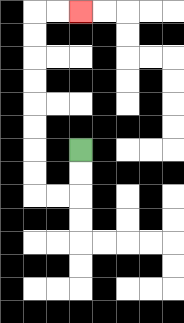{'start': '[3, 6]', 'end': '[3, 0]', 'path_directions': 'D,D,L,L,U,U,U,U,U,U,U,U,R,R', 'path_coordinates': '[[3, 6], [3, 7], [3, 8], [2, 8], [1, 8], [1, 7], [1, 6], [1, 5], [1, 4], [1, 3], [1, 2], [1, 1], [1, 0], [2, 0], [3, 0]]'}